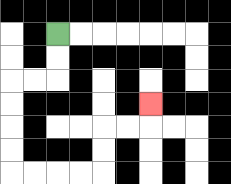{'start': '[2, 1]', 'end': '[6, 4]', 'path_directions': 'D,D,L,L,D,D,D,D,R,R,R,R,U,U,R,R,U', 'path_coordinates': '[[2, 1], [2, 2], [2, 3], [1, 3], [0, 3], [0, 4], [0, 5], [0, 6], [0, 7], [1, 7], [2, 7], [3, 7], [4, 7], [4, 6], [4, 5], [5, 5], [6, 5], [6, 4]]'}